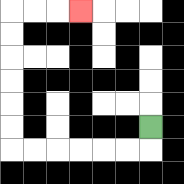{'start': '[6, 5]', 'end': '[3, 0]', 'path_directions': 'D,L,L,L,L,L,L,U,U,U,U,U,U,R,R,R', 'path_coordinates': '[[6, 5], [6, 6], [5, 6], [4, 6], [3, 6], [2, 6], [1, 6], [0, 6], [0, 5], [0, 4], [0, 3], [0, 2], [0, 1], [0, 0], [1, 0], [2, 0], [3, 0]]'}